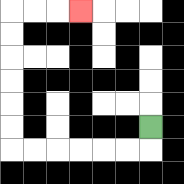{'start': '[6, 5]', 'end': '[3, 0]', 'path_directions': 'D,L,L,L,L,L,L,U,U,U,U,U,U,R,R,R', 'path_coordinates': '[[6, 5], [6, 6], [5, 6], [4, 6], [3, 6], [2, 6], [1, 6], [0, 6], [0, 5], [0, 4], [0, 3], [0, 2], [0, 1], [0, 0], [1, 0], [2, 0], [3, 0]]'}